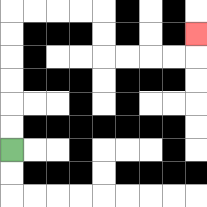{'start': '[0, 6]', 'end': '[8, 1]', 'path_directions': 'U,U,U,U,U,U,R,R,R,R,D,D,R,R,R,R,U', 'path_coordinates': '[[0, 6], [0, 5], [0, 4], [0, 3], [0, 2], [0, 1], [0, 0], [1, 0], [2, 0], [3, 0], [4, 0], [4, 1], [4, 2], [5, 2], [6, 2], [7, 2], [8, 2], [8, 1]]'}